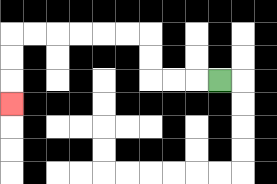{'start': '[9, 3]', 'end': '[0, 4]', 'path_directions': 'L,L,L,U,U,L,L,L,L,L,L,D,D,D', 'path_coordinates': '[[9, 3], [8, 3], [7, 3], [6, 3], [6, 2], [6, 1], [5, 1], [4, 1], [3, 1], [2, 1], [1, 1], [0, 1], [0, 2], [0, 3], [0, 4]]'}